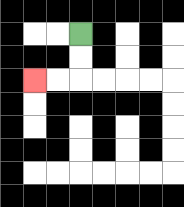{'start': '[3, 1]', 'end': '[1, 3]', 'path_directions': 'D,D,L,L', 'path_coordinates': '[[3, 1], [3, 2], [3, 3], [2, 3], [1, 3]]'}